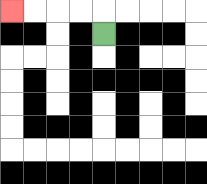{'start': '[4, 1]', 'end': '[0, 0]', 'path_directions': 'U,L,L,L,L', 'path_coordinates': '[[4, 1], [4, 0], [3, 0], [2, 0], [1, 0], [0, 0]]'}